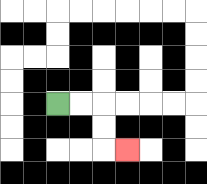{'start': '[2, 4]', 'end': '[5, 6]', 'path_directions': 'R,R,D,D,R', 'path_coordinates': '[[2, 4], [3, 4], [4, 4], [4, 5], [4, 6], [5, 6]]'}